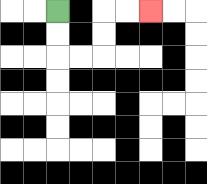{'start': '[2, 0]', 'end': '[6, 0]', 'path_directions': 'D,D,R,R,U,U,R,R', 'path_coordinates': '[[2, 0], [2, 1], [2, 2], [3, 2], [4, 2], [4, 1], [4, 0], [5, 0], [6, 0]]'}